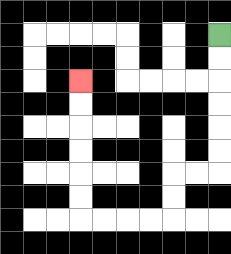{'start': '[9, 1]', 'end': '[3, 3]', 'path_directions': 'D,D,D,D,D,D,L,L,D,D,L,L,L,L,U,U,U,U,U,U', 'path_coordinates': '[[9, 1], [9, 2], [9, 3], [9, 4], [9, 5], [9, 6], [9, 7], [8, 7], [7, 7], [7, 8], [7, 9], [6, 9], [5, 9], [4, 9], [3, 9], [3, 8], [3, 7], [3, 6], [3, 5], [3, 4], [3, 3]]'}